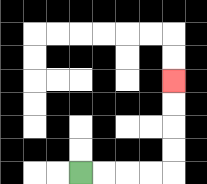{'start': '[3, 7]', 'end': '[7, 3]', 'path_directions': 'R,R,R,R,U,U,U,U', 'path_coordinates': '[[3, 7], [4, 7], [5, 7], [6, 7], [7, 7], [7, 6], [7, 5], [7, 4], [7, 3]]'}